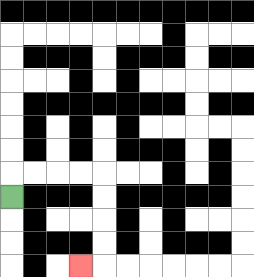{'start': '[0, 8]', 'end': '[3, 11]', 'path_directions': 'U,R,R,R,R,D,D,D,D,L', 'path_coordinates': '[[0, 8], [0, 7], [1, 7], [2, 7], [3, 7], [4, 7], [4, 8], [4, 9], [4, 10], [4, 11], [3, 11]]'}